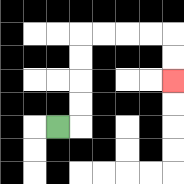{'start': '[2, 5]', 'end': '[7, 3]', 'path_directions': 'R,U,U,U,U,R,R,R,R,D,D', 'path_coordinates': '[[2, 5], [3, 5], [3, 4], [3, 3], [3, 2], [3, 1], [4, 1], [5, 1], [6, 1], [7, 1], [7, 2], [7, 3]]'}